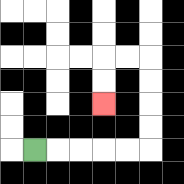{'start': '[1, 6]', 'end': '[4, 4]', 'path_directions': 'R,R,R,R,R,U,U,U,U,L,L,D,D', 'path_coordinates': '[[1, 6], [2, 6], [3, 6], [4, 6], [5, 6], [6, 6], [6, 5], [6, 4], [6, 3], [6, 2], [5, 2], [4, 2], [4, 3], [4, 4]]'}